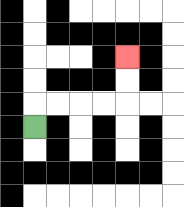{'start': '[1, 5]', 'end': '[5, 2]', 'path_directions': 'U,R,R,R,R,U,U', 'path_coordinates': '[[1, 5], [1, 4], [2, 4], [3, 4], [4, 4], [5, 4], [5, 3], [5, 2]]'}